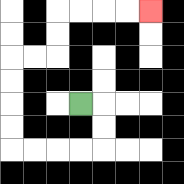{'start': '[3, 4]', 'end': '[6, 0]', 'path_directions': 'R,D,D,L,L,L,L,U,U,U,U,R,R,U,U,R,R,R,R', 'path_coordinates': '[[3, 4], [4, 4], [4, 5], [4, 6], [3, 6], [2, 6], [1, 6], [0, 6], [0, 5], [0, 4], [0, 3], [0, 2], [1, 2], [2, 2], [2, 1], [2, 0], [3, 0], [4, 0], [5, 0], [6, 0]]'}